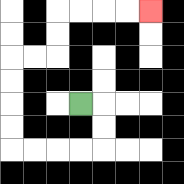{'start': '[3, 4]', 'end': '[6, 0]', 'path_directions': 'R,D,D,L,L,L,L,U,U,U,U,R,R,U,U,R,R,R,R', 'path_coordinates': '[[3, 4], [4, 4], [4, 5], [4, 6], [3, 6], [2, 6], [1, 6], [0, 6], [0, 5], [0, 4], [0, 3], [0, 2], [1, 2], [2, 2], [2, 1], [2, 0], [3, 0], [4, 0], [5, 0], [6, 0]]'}